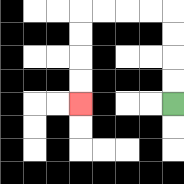{'start': '[7, 4]', 'end': '[3, 4]', 'path_directions': 'U,U,U,U,L,L,L,L,D,D,D,D', 'path_coordinates': '[[7, 4], [7, 3], [7, 2], [7, 1], [7, 0], [6, 0], [5, 0], [4, 0], [3, 0], [3, 1], [3, 2], [3, 3], [3, 4]]'}